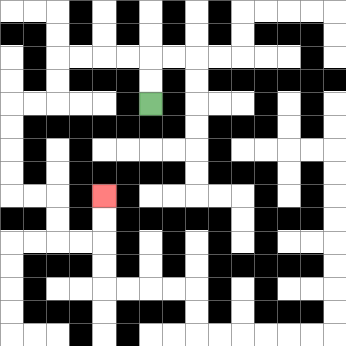{'start': '[6, 4]', 'end': '[4, 8]', 'path_directions': 'U,U,L,L,L,L,D,D,L,L,D,D,D,D,R,R,D,D,R,R,U,U', 'path_coordinates': '[[6, 4], [6, 3], [6, 2], [5, 2], [4, 2], [3, 2], [2, 2], [2, 3], [2, 4], [1, 4], [0, 4], [0, 5], [0, 6], [0, 7], [0, 8], [1, 8], [2, 8], [2, 9], [2, 10], [3, 10], [4, 10], [4, 9], [4, 8]]'}